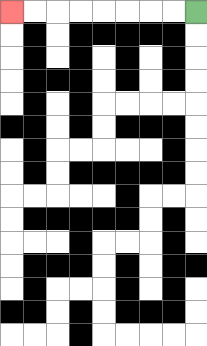{'start': '[8, 0]', 'end': '[0, 0]', 'path_directions': 'L,L,L,L,L,L,L,L', 'path_coordinates': '[[8, 0], [7, 0], [6, 0], [5, 0], [4, 0], [3, 0], [2, 0], [1, 0], [0, 0]]'}